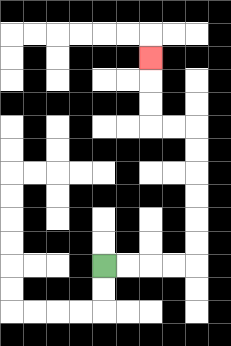{'start': '[4, 11]', 'end': '[6, 2]', 'path_directions': 'R,R,R,R,U,U,U,U,U,U,L,L,U,U,U', 'path_coordinates': '[[4, 11], [5, 11], [6, 11], [7, 11], [8, 11], [8, 10], [8, 9], [8, 8], [8, 7], [8, 6], [8, 5], [7, 5], [6, 5], [6, 4], [6, 3], [6, 2]]'}